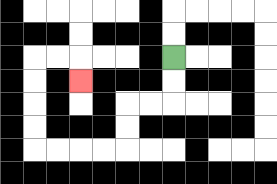{'start': '[7, 2]', 'end': '[3, 3]', 'path_directions': 'D,D,L,L,D,D,L,L,L,L,U,U,U,U,R,R,D', 'path_coordinates': '[[7, 2], [7, 3], [7, 4], [6, 4], [5, 4], [5, 5], [5, 6], [4, 6], [3, 6], [2, 6], [1, 6], [1, 5], [1, 4], [1, 3], [1, 2], [2, 2], [3, 2], [3, 3]]'}